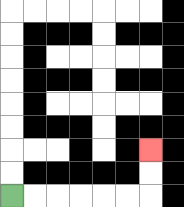{'start': '[0, 8]', 'end': '[6, 6]', 'path_directions': 'R,R,R,R,R,R,U,U', 'path_coordinates': '[[0, 8], [1, 8], [2, 8], [3, 8], [4, 8], [5, 8], [6, 8], [6, 7], [6, 6]]'}